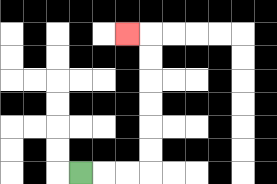{'start': '[3, 7]', 'end': '[5, 1]', 'path_directions': 'R,R,R,U,U,U,U,U,U,L', 'path_coordinates': '[[3, 7], [4, 7], [5, 7], [6, 7], [6, 6], [6, 5], [6, 4], [6, 3], [6, 2], [6, 1], [5, 1]]'}